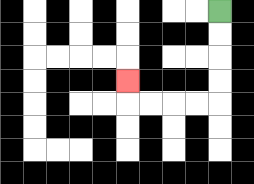{'start': '[9, 0]', 'end': '[5, 3]', 'path_directions': 'D,D,D,D,L,L,L,L,U', 'path_coordinates': '[[9, 0], [9, 1], [9, 2], [9, 3], [9, 4], [8, 4], [7, 4], [6, 4], [5, 4], [5, 3]]'}